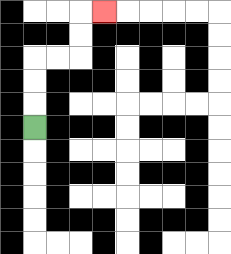{'start': '[1, 5]', 'end': '[4, 0]', 'path_directions': 'U,U,U,R,R,U,U,R', 'path_coordinates': '[[1, 5], [1, 4], [1, 3], [1, 2], [2, 2], [3, 2], [3, 1], [3, 0], [4, 0]]'}